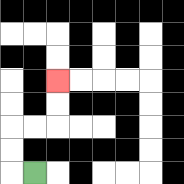{'start': '[1, 7]', 'end': '[2, 3]', 'path_directions': 'L,U,U,R,R,U,U', 'path_coordinates': '[[1, 7], [0, 7], [0, 6], [0, 5], [1, 5], [2, 5], [2, 4], [2, 3]]'}